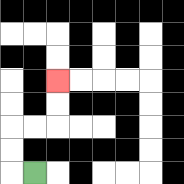{'start': '[1, 7]', 'end': '[2, 3]', 'path_directions': 'L,U,U,R,R,U,U', 'path_coordinates': '[[1, 7], [0, 7], [0, 6], [0, 5], [1, 5], [2, 5], [2, 4], [2, 3]]'}